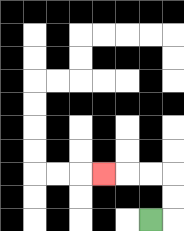{'start': '[6, 9]', 'end': '[4, 7]', 'path_directions': 'R,U,U,L,L,L', 'path_coordinates': '[[6, 9], [7, 9], [7, 8], [7, 7], [6, 7], [5, 7], [4, 7]]'}